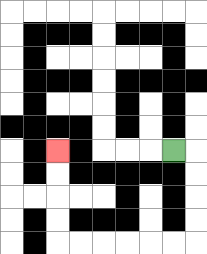{'start': '[7, 6]', 'end': '[2, 6]', 'path_directions': 'R,D,D,D,D,L,L,L,L,L,L,U,U,U,U', 'path_coordinates': '[[7, 6], [8, 6], [8, 7], [8, 8], [8, 9], [8, 10], [7, 10], [6, 10], [5, 10], [4, 10], [3, 10], [2, 10], [2, 9], [2, 8], [2, 7], [2, 6]]'}